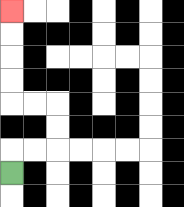{'start': '[0, 7]', 'end': '[0, 0]', 'path_directions': 'U,R,R,U,U,L,L,U,U,U,U', 'path_coordinates': '[[0, 7], [0, 6], [1, 6], [2, 6], [2, 5], [2, 4], [1, 4], [0, 4], [0, 3], [0, 2], [0, 1], [0, 0]]'}